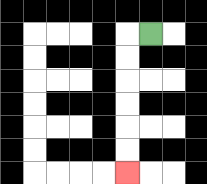{'start': '[6, 1]', 'end': '[5, 7]', 'path_directions': 'L,D,D,D,D,D,D', 'path_coordinates': '[[6, 1], [5, 1], [5, 2], [5, 3], [5, 4], [5, 5], [5, 6], [5, 7]]'}